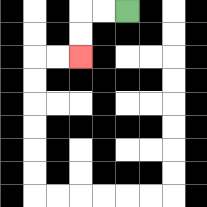{'start': '[5, 0]', 'end': '[3, 2]', 'path_directions': 'L,L,D,D', 'path_coordinates': '[[5, 0], [4, 0], [3, 0], [3, 1], [3, 2]]'}